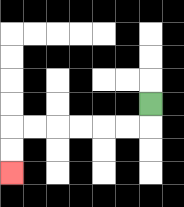{'start': '[6, 4]', 'end': '[0, 7]', 'path_directions': 'D,L,L,L,L,L,L,D,D', 'path_coordinates': '[[6, 4], [6, 5], [5, 5], [4, 5], [3, 5], [2, 5], [1, 5], [0, 5], [0, 6], [0, 7]]'}